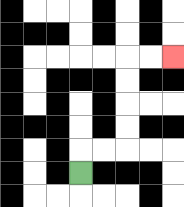{'start': '[3, 7]', 'end': '[7, 2]', 'path_directions': 'U,R,R,U,U,U,U,R,R', 'path_coordinates': '[[3, 7], [3, 6], [4, 6], [5, 6], [5, 5], [5, 4], [5, 3], [5, 2], [6, 2], [7, 2]]'}